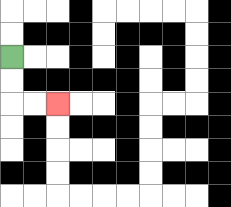{'start': '[0, 2]', 'end': '[2, 4]', 'path_directions': 'D,D,R,R', 'path_coordinates': '[[0, 2], [0, 3], [0, 4], [1, 4], [2, 4]]'}